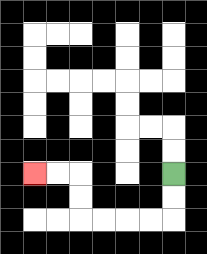{'start': '[7, 7]', 'end': '[1, 7]', 'path_directions': 'D,D,L,L,L,L,U,U,L,L', 'path_coordinates': '[[7, 7], [7, 8], [7, 9], [6, 9], [5, 9], [4, 9], [3, 9], [3, 8], [3, 7], [2, 7], [1, 7]]'}